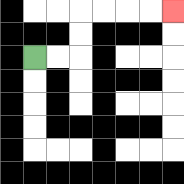{'start': '[1, 2]', 'end': '[7, 0]', 'path_directions': 'R,R,U,U,R,R,R,R', 'path_coordinates': '[[1, 2], [2, 2], [3, 2], [3, 1], [3, 0], [4, 0], [5, 0], [6, 0], [7, 0]]'}